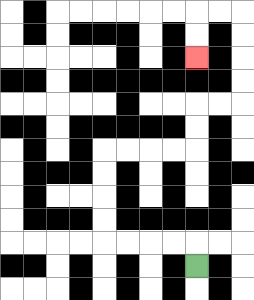{'start': '[8, 11]', 'end': '[8, 2]', 'path_directions': 'U,L,L,L,L,U,U,U,U,R,R,R,R,U,U,R,R,U,U,U,U,L,L,D,D', 'path_coordinates': '[[8, 11], [8, 10], [7, 10], [6, 10], [5, 10], [4, 10], [4, 9], [4, 8], [4, 7], [4, 6], [5, 6], [6, 6], [7, 6], [8, 6], [8, 5], [8, 4], [9, 4], [10, 4], [10, 3], [10, 2], [10, 1], [10, 0], [9, 0], [8, 0], [8, 1], [8, 2]]'}